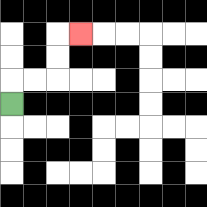{'start': '[0, 4]', 'end': '[3, 1]', 'path_directions': 'U,R,R,U,U,R', 'path_coordinates': '[[0, 4], [0, 3], [1, 3], [2, 3], [2, 2], [2, 1], [3, 1]]'}